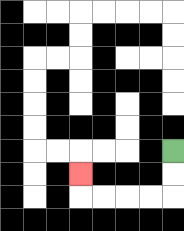{'start': '[7, 6]', 'end': '[3, 7]', 'path_directions': 'D,D,L,L,L,L,U', 'path_coordinates': '[[7, 6], [7, 7], [7, 8], [6, 8], [5, 8], [4, 8], [3, 8], [3, 7]]'}